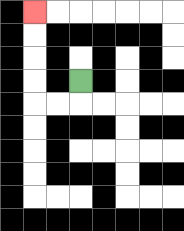{'start': '[3, 3]', 'end': '[1, 0]', 'path_directions': 'D,L,L,U,U,U,U', 'path_coordinates': '[[3, 3], [3, 4], [2, 4], [1, 4], [1, 3], [1, 2], [1, 1], [1, 0]]'}